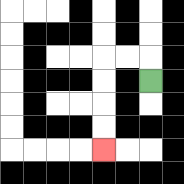{'start': '[6, 3]', 'end': '[4, 6]', 'path_directions': 'U,L,L,D,D,D,D', 'path_coordinates': '[[6, 3], [6, 2], [5, 2], [4, 2], [4, 3], [4, 4], [4, 5], [4, 6]]'}